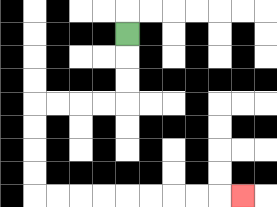{'start': '[5, 1]', 'end': '[10, 8]', 'path_directions': 'D,D,D,L,L,L,L,D,D,D,D,R,R,R,R,R,R,R,R,R', 'path_coordinates': '[[5, 1], [5, 2], [5, 3], [5, 4], [4, 4], [3, 4], [2, 4], [1, 4], [1, 5], [1, 6], [1, 7], [1, 8], [2, 8], [3, 8], [4, 8], [5, 8], [6, 8], [7, 8], [8, 8], [9, 8], [10, 8]]'}